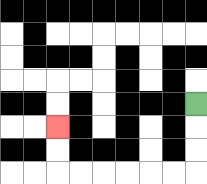{'start': '[8, 4]', 'end': '[2, 5]', 'path_directions': 'D,D,D,L,L,L,L,L,L,U,U', 'path_coordinates': '[[8, 4], [8, 5], [8, 6], [8, 7], [7, 7], [6, 7], [5, 7], [4, 7], [3, 7], [2, 7], [2, 6], [2, 5]]'}